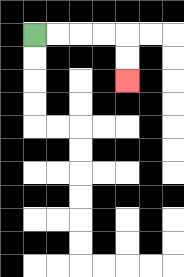{'start': '[1, 1]', 'end': '[5, 3]', 'path_directions': 'R,R,R,R,D,D', 'path_coordinates': '[[1, 1], [2, 1], [3, 1], [4, 1], [5, 1], [5, 2], [5, 3]]'}